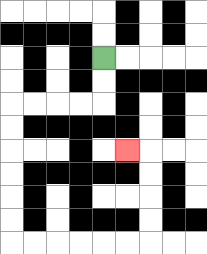{'start': '[4, 2]', 'end': '[5, 6]', 'path_directions': 'D,D,L,L,L,L,D,D,D,D,D,D,R,R,R,R,R,R,U,U,U,U,L', 'path_coordinates': '[[4, 2], [4, 3], [4, 4], [3, 4], [2, 4], [1, 4], [0, 4], [0, 5], [0, 6], [0, 7], [0, 8], [0, 9], [0, 10], [1, 10], [2, 10], [3, 10], [4, 10], [5, 10], [6, 10], [6, 9], [6, 8], [6, 7], [6, 6], [5, 6]]'}